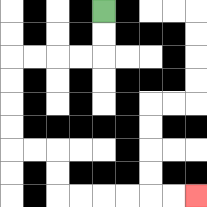{'start': '[4, 0]', 'end': '[8, 8]', 'path_directions': 'D,D,L,L,L,L,D,D,D,D,R,R,D,D,R,R,R,R,R,R', 'path_coordinates': '[[4, 0], [4, 1], [4, 2], [3, 2], [2, 2], [1, 2], [0, 2], [0, 3], [0, 4], [0, 5], [0, 6], [1, 6], [2, 6], [2, 7], [2, 8], [3, 8], [4, 8], [5, 8], [6, 8], [7, 8], [8, 8]]'}